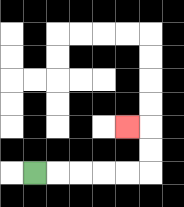{'start': '[1, 7]', 'end': '[5, 5]', 'path_directions': 'R,R,R,R,R,U,U,L', 'path_coordinates': '[[1, 7], [2, 7], [3, 7], [4, 7], [5, 7], [6, 7], [6, 6], [6, 5], [5, 5]]'}